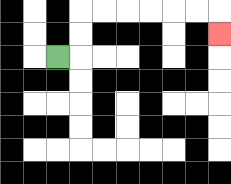{'start': '[2, 2]', 'end': '[9, 1]', 'path_directions': 'R,U,U,R,R,R,R,R,R,D', 'path_coordinates': '[[2, 2], [3, 2], [3, 1], [3, 0], [4, 0], [5, 0], [6, 0], [7, 0], [8, 0], [9, 0], [9, 1]]'}